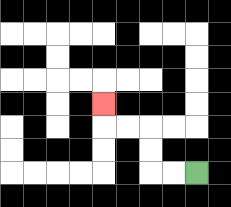{'start': '[8, 7]', 'end': '[4, 4]', 'path_directions': 'L,L,U,U,L,L,U', 'path_coordinates': '[[8, 7], [7, 7], [6, 7], [6, 6], [6, 5], [5, 5], [4, 5], [4, 4]]'}